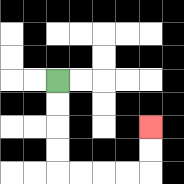{'start': '[2, 3]', 'end': '[6, 5]', 'path_directions': 'D,D,D,D,R,R,R,R,U,U', 'path_coordinates': '[[2, 3], [2, 4], [2, 5], [2, 6], [2, 7], [3, 7], [4, 7], [5, 7], [6, 7], [6, 6], [6, 5]]'}